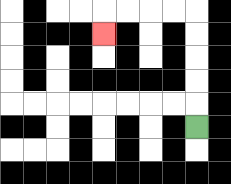{'start': '[8, 5]', 'end': '[4, 1]', 'path_directions': 'U,U,U,U,U,L,L,L,L,D', 'path_coordinates': '[[8, 5], [8, 4], [8, 3], [8, 2], [8, 1], [8, 0], [7, 0], [6, 0], [5, 0], [4, 0], [4, 1]]'}